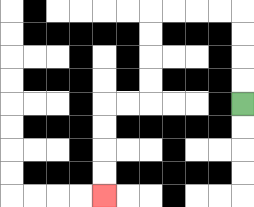{'start': '[10, 4]', 'end': '[4, 8]', 'path_directions': 'U,U,U,U,L,L,L,L,D,D,D,D,L,L,D,D,D,D', 'path_coordinates': '[[10, 4], [10, 3], [10, 2], [10, 1], [10, 0], [9, 0], [8, 0], [7, 0], [6, 0], [6, 1], [6, 2], [6, 3], [6, 4], [5, 4], [4, 4], [4, 5], [4, 6], [4, 7], [4, 8]]'}